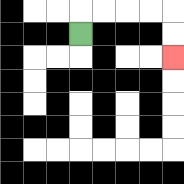{'start': '[3, 1]', 'end': '[7, 2]', 'path_directions': 'U,R,R,R,R,D,D', 'path_coordinates': '[[3, 1], [3, 0], [4, 0], [5, 0], [6, 0], [7, 0], [7, 1], [7, 2]]'}